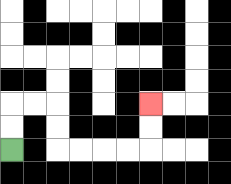{'start': '[0, 6]', 'end': '[6, 4]', 'path_directions': 'U,U,R,R,D,D,R,R,R,R,U,U', 'path_coordinates': '[[0, 6], [0, 5], [0, 4], [1, 4], [2, 4], [2, 5], [2, 6], [3, 6], [4, 6], [5, 6], [6, 6], [6, 5], [6, 4]]'}